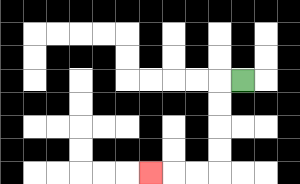{'start': '[10, 3]', 'end': '[6, 7]', 'path_directions': 'L,D,D,D,D,L,L,L', 'path_coordinates': '[[10, 3], [9, 3], [9, 4], [9, 5], [9, 6], [9, 7], [8, 7], [7, 7], [6, 7]]'}